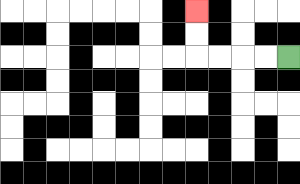{'start': '[12, 2]', 'end': '[8, 0]', 'path_directions': 'L,L,L,L,U,U', 'path_coordinates': '[[12, 2], [11, 2], [10, 2], [9, 2], [8, 2], [8, 1], [8, 0]]'}